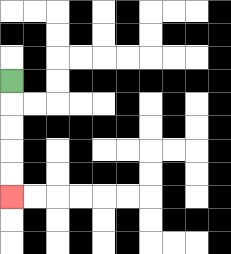{'start': '[0, 3]', 'end': '[0, 8]', 'path_directions': 'D,D,D,D,D', 'path_coordinates': '[[0, 3], [0, 4], [0, 5], [0, 6], [0, 7], [0, 8]]'}